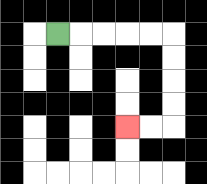{'start': '[2, 1]', 'end': '[5, 5]', 'path_directions': 'R,R,R,R,R,D,D,D,D,L,L', 'path_coordinates': '[[2, 1], [3, 1], [4, 1], [5, 1], [6, 1], [7, 1], [7, 2], [7, 3], [7, 4], [7, 5], [6, 5], [5, 5]]'}